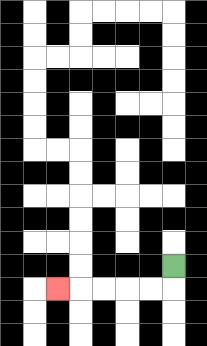{'start': '[7, 11]', 'end': '[2, 12]', 'path_directions': 'D,L,L,L,L,L', 'path_coordinates': '[[7, 11], [7, 12], [6, 12], [5, 12], [4, 12], [3, 12], [2, 12]]'}